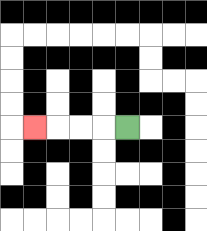{'start': '[5, 5]', 'end': '[1, 5]', 'path_directions': 'L,L,L,L', 'path_coordinates': '[[5, 5], [4, 5], [3, 5], [2, 5], [1, 5]]'}